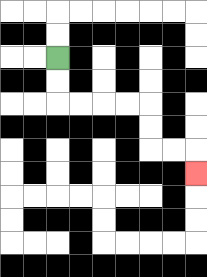{'start': '[2, 2]', 'end': '[8, 7]', 'path_directions': 'D,D,R,R,R,R,D,D,R,R,D', 'path_coordinates': '[[2, 2], [2, 3], [2, 4], [3, 4], [4, 4], [5, 4], [6, 4], [6, 5], [6, 6], [7, 6], [8, 6], [8, 7]]'}